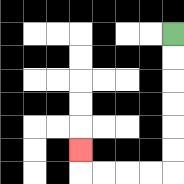{'start': '[7, 1]', 'end': '[3, 6]', 'path_directions': 'D,D,D,D,D,D,L,L,L,L,U', 'path_coordinates': '[[7, 1], [7, 2], [7, 3], [7, 4], [7, 5], [7, 6], [7, 7], [6, 7], [5, 7], [4, 7], [3, 7], [3, 6]]'}